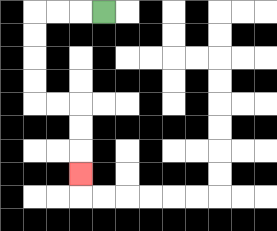{'start': '[4, 0]', 'end': '[3, 7]', 'path_directions': 'L,L,L,D,D,D,D,R,R,D,D,D', 'path_coordinates': '[[4, 0], [3, 0], [2, 0], [1, 0], [1, 1], [1, 2], [1, 3], [1, 4], [2, 4], [3, 4], [3, 5], [3, 6], [3, 7]]'}